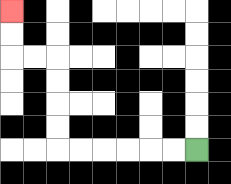{'start': '[8, 6]', 'end': '[0, 0]', 'path_directions': 'L,L,L,L,L,L,U,U,U,U,L,L,U,U', 'path_coordinates': '[[8, 6], [7, 6], [6, 6], [5, 6], [4, 6], [3, 6], [2, 6], [2, 5], [2, 4], [2, 3], [2, 2], [1, 2], [0, 2], [0, 1], [0, 0]]'}